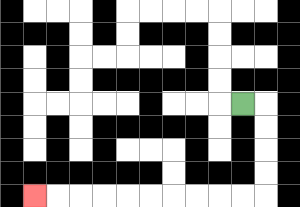{'start': '[10, 4]', 'end': '[1, 8]', 'path_directions': 'R,D,D,D,D,L,L,L,L,L,L,L,L,L,L', 'path_coordinates': '[[10, 4], [11, 4], [11, 5], [11, 6], [11, 7], [11, 8], [10, 8], [9, 8], [8, 8], [7, 8], [6, 8], [5, 8], [4, 8], [3, 8], [2, 8], [1, 8]]'}